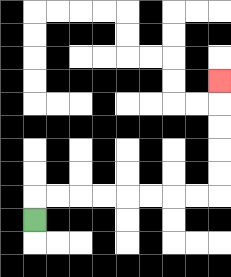{'start': '[1, 9]', 'end': '[9, 3]', 'path_directions': 'U,R,R,R,R,R,R,R,R,U,U,U,U,U', 'path_coordinates': '[[1, 9], [1, 8], [2, 8], [3, 8], [4, 8], [5, 8], [6, 8], [7, 8], [8, 8], [9, 8], [9, 7], [9, 6], [9, 5], [9, 4], [9, 3]]'}